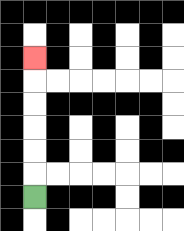{'start': '[1, 8]', 'end': '[1, 2]', 'path_directions': 'U,U,U,U,U,U', 'path_coordinates': '[[1, 8], [1, 7], [1, 6], [1, 5], [1, 4], [1, 3], [1, 2]]'}